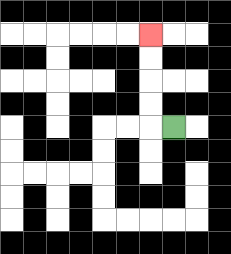{'start': '[7, 5]', 'end': '[6, 1]', 'path_directions': 'L,U,U,U,U', 'path_coordinates': '[[7, 5], [6, 5], [6, 4], [6, 3], [6, 2], [6, 1]]'}